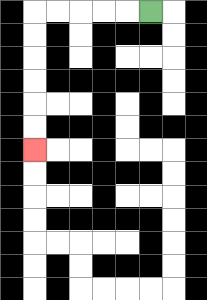{'start': '[6, 0]', 'end': '[1, 6]', 'path_directions': 'L,L,L,L,L,D,D,D,D,D,D', 'path_coordinates': '[[6, 0], [5, 0], [4, 0], [3, 0], [2, 0], [1, 0], [1, 1], [1, 2], [1, 3], [1, 4], [1, 5], [1, 6]]'}